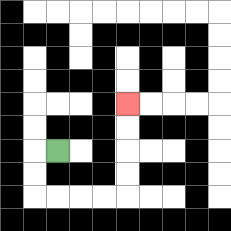{'start': '[2, 6]', 'end': '[5, 4]', 'path_directions': 'L,D,D,R,R,R,R,U,U,U,U', 'path_coordinates': '[[2, 6], [1, 6], [1, 7], [1, 8], [2, 8], [3, 8], [4, 8], [5, 8], [5, 7], [5, 6], [5, 5], [5, 4]]'}